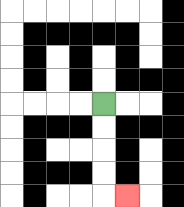{'start': '[4, 4]', 'end': '[5, 8]', 'path_directions': 'D,D,D,D,R', 'path_coordinates': '[[4, 4], [4, 5], [4, 6], [4, 7], [4, 8], [5, 8]]'}